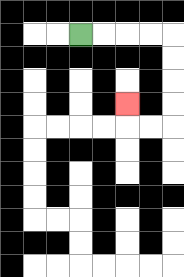{'start': '[3, 1]', 'end': '[5, 4]', 'path_directions': 'R,R,R,R,D,D,D,D,L,L,U', 'path_coordinates': '[[3, 1], [4, 1], [5, 1], [6, 1], [7, 1], [7, 2], [7, 3], [7, 4], [7, 5], [6, 5], [5, 5], [5, 4]]'}